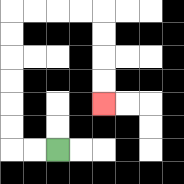{'start': '[2, 6]', 'end': '[4, 4]', 'path_directions': 'L,L,U,U,U,U,U,U,R,R,R,R,D,D,D,D', 'path_coordinates': '[[2, 6], [1, 6], [0, 6], [0, 5], [0, 4], [0, 3], [0, 2], [0, 1], [0, 0], [1, 0], [2, 0], [3, 0], [4, 0], [4, 1], [4, 2], [4, 3], [4, 4]]'}